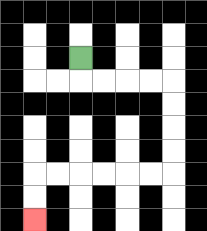{'start': '[3, 2]', 'end': '[1, 9]', 'path_directions': 'D,R,R,R,R,D,D,D,D,L,L,L,L,L,L,D,D', 'path_coordinates': '[[3, 2], [3, 3], [4, 3], [5, 3], [6, 3], [7, 3], [7, 4], [7, 5], [7, 6], [7, 7], [6, 7], [5, 7], [4, 7], [3, 7], [2, 7], [1, 7], [1, 8], [1, 9]]'}